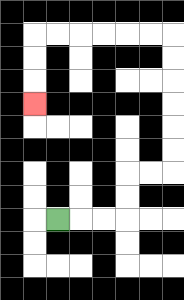{'start': '[2, 9]', 'end': '[1, 4]', 'path_directions': 'R,R,R,U,U,R,R,U,U,U,U,U,U,L,L,L,L,L,L,D,D,D', 'path_coordinates': '[[2, 9], [3, 9], [4, 9], [5, 9], [5, 8], [5, 7], [6, 7], [7, 7], [7, 6], [7, 5], [7, 4], [7, 3], [7, 2], [7, 1], [6, 1], [5, 1], [4, 1], [3, 1], [2, 1], [1, 1], [1, 2], [1, 3], [1, 4]]'}